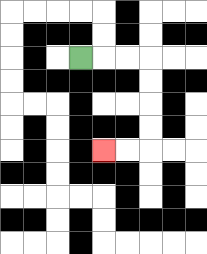{'start': '[3, 2]', 'end': '[4, 6]', 'path_directions': 'R,R,R,D,D,D,D,L,L', 'path_coordinates': '[[3, 2], [4, 2], [5, 2], [6, 2], [6, 3], [6, 4], [6, 5], [6, 6], [5, 6], [4, 6]]'}